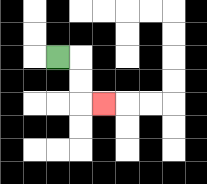{'start': '[2, 2]', 'end': '[4, 4]', 'path_directions': 'R,D,D,R', 'path_coordinates': '[[2, 2], [3, 2], [3, 3], [3, 4], [4, 4]]'}